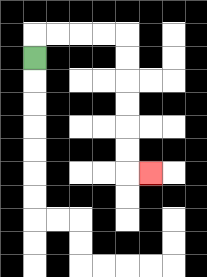{'start': '[1, 2]', 'end': '[6, 7]', 'path_directions': 'U,R,R,R,R,D,D,D,D,D,D,R', 'path_coordinates': '[[1, 2], [1, 1], [2, 1], [3, 1], [4, 1], [5, 1], [5, 2], [5, 3], [5, 4], [5, 5], [5, 6], [5, 7], [6, 7]]'}